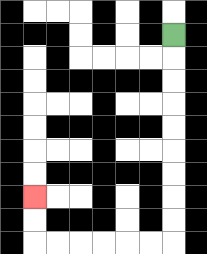{'start': '[7, 1]', 'end': '[1, 8]', 'path_directions': 'D,D,D,D,D,D,D,D,D,L,L,L,L,L,L,U,U', 'path_coordinates': '[[7, 1], [7, 2], [7, 3], [7, 4], [7, 5], [7, 6], [7, 7], [7, 8], [7, 9], [7, 10], [6, 10], [5, 10], [4, 10], [3, 10], [2, 10], [1, 10], [1, 9], [1, 8]]'}